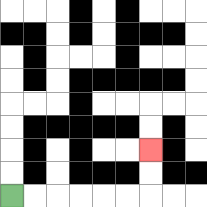{'start': '[0, 8]', 'end': '[6, 6]', 'path_directions': 'R,R,R,R,R,R,U,U', 'path_coordinates': '[[0, 8], [1, 8], [2, 8], [3, 8], [4, 8], [5, 8], [6, 8], [6, 7], [6, 6]]'}